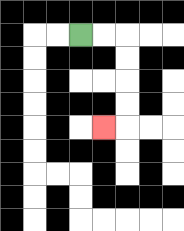{'start': '[3, 1]', 'end': '[4, 5]', 'path_directions': 'R,R,D,D,D,D,L', 'path_coordinates': '[[3, 1], [4, 1], [5, 1], [5, 2], [5, 3], [5, 4], [5, 5], [4, 5]]'}